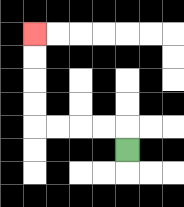{'start': '[5, 6]', 'end': '[1, 1]', 'path_directions': 'U,L,L,L,L,U,U,U,U', 'path_coordinates': '[[5, 6], [5, 5], [4, 5], [3, 5], [2, 5], [1, 5], [1, 4], [1, 3], [1, 2], [1, 1]]'}